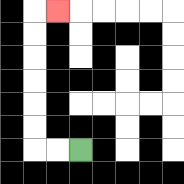{'start': '[3, 6]', 'end': '[2, 0]', 'path_directions': 'L,L,U,U,U,U,U,U,R', 'path_coordinates': '[[3, 6], [2, 6], [1, 6], [1, 5], [1, 4], [1, 3], [1, 2], [1, 1], [1, 0], [2, 0]]'}